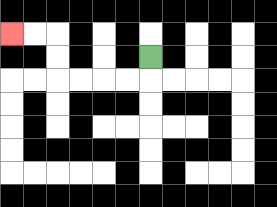{'start': '[6, 2]', 'end': '[0, 1]', 'path_directions': 'D,L,L,L,L,U,U,L,L', 'path_coordinates': '[[6, 2], [6, 3], [5, 3], [4, 3], [3, 3], [2, 3], [2, 2], [2, 1], [1, 1], [0, 1]]'}